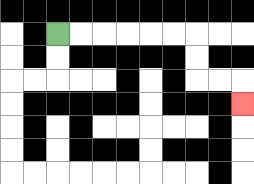{'start': '[2, 1]', 'end': '[10, 4]', 'path_directions': 'R,R,R,R,R,R,D,D,R,R,D', 'path_coordinates': '[[2, 1], [3, 1], [4, 1], [5, 1], [6, 1], [7, 1], [8, 1], [8, 2], [8, 3], [9, 3], [10, 3], [10, 4]]'}